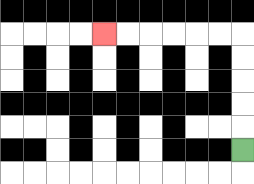{'start': '[10, 6]', 'end': '[4, 1]', 'path_directions': 'U,U,U,U,U,L,L,L,L,L,L', 'path_coordinates': '[[10, 6], [10, 5], [10, 4], [10, 3], [10, 2], [10, 1], [9, 1], [8, 1], [7, 1], [6, 1], [5, 1], [4, 1]]'}